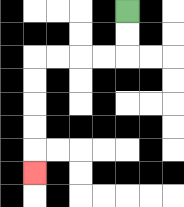{'start': '[5, 0]', 'end': '[1, 7]', 'path_directions': 'D,D,L,L,L,L,D,D,D,D,D', 'path_coordinates': '[[5, 0], [5, 1], [5, 2], [4, 2], [3, 2], [2, 2], [1, 2], [1, 3], [1, 4], [1, 5], [1, 6], [1, 7]]'}